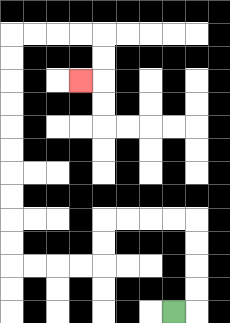{'start': '[7, 13]', 'end': '[3, 3]', 'path_directions': 'R,U,U,U,U,L,L,L,L,D,D,L,L,L,L,U,U,U,U,U,U,U,U,U,U,R,R,R,R,D,D,L', 'path_coordinates': '[[7, 13], [8, 13], [8, 12], [8, 11], [8, 10], [8, 9], [7, 9], [6, 9], [5, 9], [4, 9], [4, 10], [4, 11], [3, 11], [2, 11], [1, 11], [0, 11], [0, 10], [0, 9], [0, 8], [0, 7], [0, 6], [0, 5], [0, 4], [0, 3], [0, 2], [0, 1], [1, 1], [2, 1], [3, 1], [4, 1], [4, 2], [4, 3], [3, 3]]'}